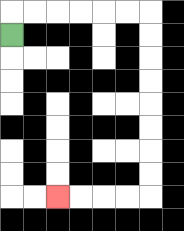{'start': '[0, 1]', 'end': '[2, 8]', 'path_directions': 'U,R,R,R,R,R,R,D,D,D,D,D,D,D,D,L,L,L,L', 'path_coordinates': '[[0, 1], [0, 0], [1, 0], [2, 0], [3, 0], [4, 0], [5, 0], [6, 0], [6, 1], [6, 2], [6, 3], [6, 4], [6, 5], [6, 6], [6, 7], [6, 8], [5, 8], [4, 8], [3, 8], [2, 8]]'}